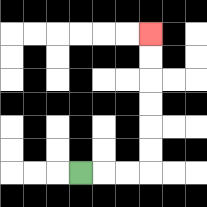{'start': '[3, 7]', 'end': '[6, 1]', 'path_directions': 'R,R,R,U,U,U,U,U,U', 'path_coordinates': '[[3, 7], [4, 7], [5, 7], [6, 7], [6, 6], [6, 5], [6, 4], [6, 3], [6, 2], [6, 1]]'}